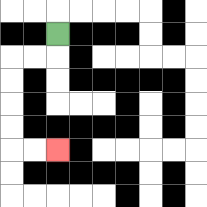{'start': '[2, 1]', 'end': '[2, 6]', 'path_directions': 'D,L,L,D,D,D,D,R,R', 'path_coordinates': '[[2, 1], [2, 2], [1, 2], [0, 2], [0, 3], [0, 4], [0, 5], [0, 6], [1, 6], [2, 6]]'}